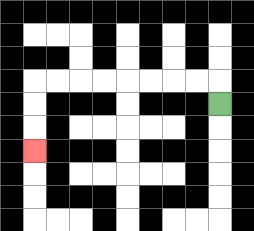{'start': '[9, 4]', 'end': '[1, 6]', 'path_directions': 'U,L,L,L,L,L,L,L,L,D,D,D', 'path_coordinates': '[[9, 4], [9, 3], [8, 3], [7, 3], [6, 3], [5, 3], [4, 3], [3, 3], [2, 3], [1, 3], [1, 4], [1, 5], [1, 6]]'}